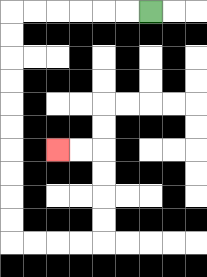{'start': '[6, 0]', 'end': '[2, 6]', 'path_directions': 'L,L,L,L,L,L,D,D,D,D,D,D,D,D,D,D,R,R,R,R,U,U,U,U,L,L', 'path_coordinates': '[[6, 0], [5, 0], [4, 0], [3, 0], [2, 0], [1, 0], [0, 0], [0, 1], [0, 2], [0, 3], [0, 4], [0, 5], [0, 6], [0, 7], [0, 8], [0, 9], [0, 10], [1, 10], [2, 10], [3, 10], [4, 10], [4, 9], [4, 8], [4, 7], [4, 6], [3, 6], [2, 6]]'}